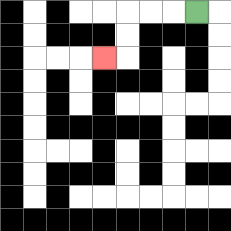{'start': '[8, 0]', 'end': '[4, 2]', 'path_directions': 'L,L,L,D,D,L', 'path_coordinates': '[[8, 0], [7, 0], [6, 0], [5, 0], [5, 1], [5, 2], [4, 2]]'}